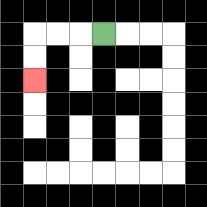{'start': '[4, 1]', 'end': '[1, 3]', 'path_directions': 'L,L,L,D,D', 'path_coordinates': '[[4, 1], [3, 1], [2, 1], [1, 1], [1, 2], [1, 3]]'}